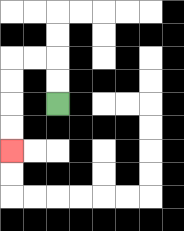{'start': '[2, 4]', 'end': '[0, 6]', 'path_directions': 'U,U,L,L,D,D,D,D', 'path_coordinates': '[[2, 4], [2, 3], [2, 2], [1, 2], [0, 2], [0, 3], [0, 4], [0, 5], [0, 6]]'}